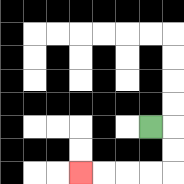{'start': '[6, 5]', 'end': '[3, 7]', 'path_directions': 'R,D,D,L,L,L,L', 'path_coordinates': '[[6, 5], [7, 5], [7, 6], [7, 7], [6, 7], [5, 7], [4, 7], [3, 7]]'}